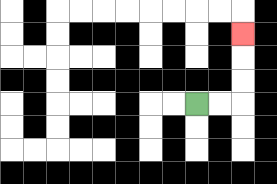{'start': '[8, 4]', 'end': '[10, 1]', 'path_directions': 'R,R,U,U,U', 'path_coordinates': '[[8, 4], [9, 4], [10, 4], [10, 3], [10, 2], [10, 1]]'}